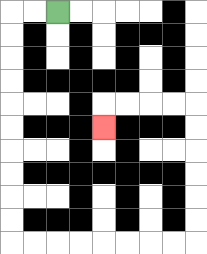{'start': '[2, 0]', 'end': '[4, 5]', 'path_directions': 'L,L,D,D,D,D,D,D,D,D,D,D,R,R,R,R,R,R,R,R,U,U,U,U,U,U,L,L,L,L,D', 'path_coordinates': '[[2, 0], [1, 0], [0, 0], [0, 1], [0, 2], [0, 3], [0, 4], [0, 5], [0, 6], [0, 7], [0, 8], [0, 9], [0, 10], [1, 10], [2, 10], [3, 10], [4, 10], [5, 10], [6, 10], [7, 10], [8, 10], [8, 9], [8, 8], [8, 7], [8, 6], [8, 5], [8, 4], [7, 4], [6, 4], [5, 4], [4, 4], [4, 5]]'}